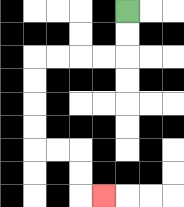{'start': '[5, 0]', 'end': '[4, 8]', 'path_directions': 'D,D,L,L,L,L,D,D,D,D,R,R,D,D,R', 'path_coordinates': '[[5, 0], [5, 1], [5, 2], [4, 2], [3, 2], [2, 2], [1, 2], [1, 3], [1, 4], [1, 5], [1, 6], [2, 6], [3, 6], [3, 7], [3, 8], [4, 8]]'}